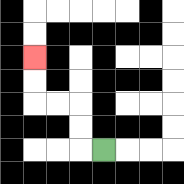{'start': '[4, 6]', 'end': '[1, 2]', 'path_directions': 'L,U,U,L,L,U,U', 'path_coordinates': '[[4, 6], [3, 6], [3, 5], [3, 4], [2, 4], [1, 4], [1, 3], [1, 2]]'}